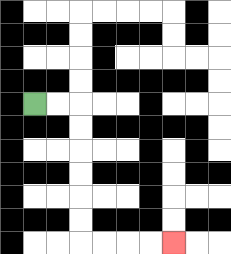{'start': '[1, 4]', 'end': '[7, 10]', 'path_directions': 'R,R,D,D,D,D,D,D,R,R,R,R', 'path_coordinates': '[[1, 4], [2, 4], [3, 4], [3, 5], [3, 6], [3, 7], [3, 8], [3, 9], [3, 10], [4, 10], [5, 10], [6, 10], [7, 10]]'}